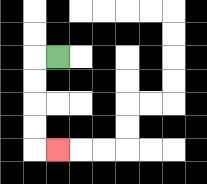{'start': '[2, 2]', 'end': '[2, 6]', 'path_directions': 'L,D,D,D,D,R', 'path_coordinates': '[[2, 2], [1, 2], [1, 3], [1, 4], [1, 5], [1, 6], [2, 6]]'}